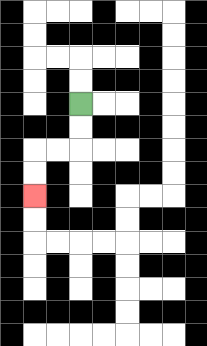{'start': '[3, 4]', 'end': '[1, 8]', 'path_directions': 'D,D,L,L,D,D', 'path_coordinates': '[[3, 4], [3, 5], [3, 6], [2, 6], [1, 6], [1, 7], [1, 8]]'}